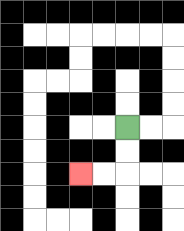{'start': '[5, 5]', 'end': '[3, 7]', 'path_directions': 'D,D,L,L', 'path_coordinates': '[[5, 5], [5, 6], [5, 7], [4, 7], [3, 7]]'}